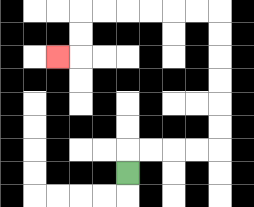{'start': '[5, 7]', 'end': '[2, 2]', 'path_directions': 'U,R,R,R,R,U,U,U,U,U,U,L,L,L,L,L,L,D,D,L', 'path_coordinates': '[[5, 7], [5, 6], [6, 6], [7, 6], [8, 6], [9, 6], [9, 5], [9, 4], [9, 3], [9, 2], [9, 1], [9, 0], [8, 0], [7, 0], [6, 0], [5, 0], [4, 0], [3, 0], [3, 1], [3, 2], [2, 2]]'}